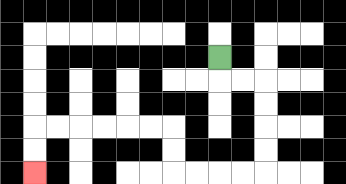{'start': '[9, 2]', 'end': '[1, 7]', 'path_directions': 'D,R,R,D,D,D,D,L,L,L,L,U,U,L,L,L,L,L,L,D,D', 'path_coordinates': '[[9, 2], [9, 3], [10, 3], [11, 3], [11, 4], [11, 5], [11, 6], [11, 7], [10, 7], [9, 7], [8, 7], [7, 7], [7, 6], [7, 5], [6, 5], [5, 5], [4, 5], [3, 5], [2, 5], [1, 5], [1, 6], [1, 7]]'}